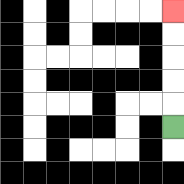{'start': '[7, 5]', 'end': '[7, 0]', 'path_directions': 'U,U,U,U,U', 'path_coordinates': '[[7, 5], [7, 4], [7, 3], [7, 2], [7, 1], [7, 0]]'}